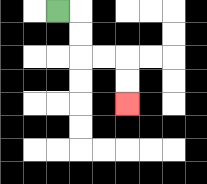{'start': '[2, 0]', 'end': '[5, 4]', 'path_directions': 'R,D,D,R,R,D,D', 'path_coordinates': '[[2, 0], [3, 0], [3, 1], [3, 2], [4, 2], [5, 2], [5, 3], [5, 4]]'}